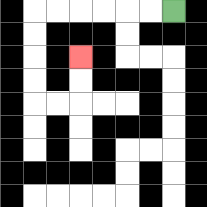{'start': '[7, 0]', 'end': '[3, 2]', 'path_directions': 'L,L,L,L,L,L,D,D,D,D,R,R,U,U', 'path_coordinates': '[[7, 0], [6, 0], [5, 0], [4, 0], [3, 0], [2, 0], [1, 0], [1, 1], [1, 2], [1, 3], [1, 4], [2, 4], [3, 4], [3, 3], [3, 2]]'}